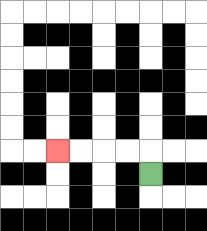{'start': '[6, 7]', 'end': '[2, 6]', 'path_directions': 'U,L,L,L,L', 'path_coordinates': '[[6, 7], [6, 6], [5, 6], [4, 6], [3, 6], [2, 6]]'}